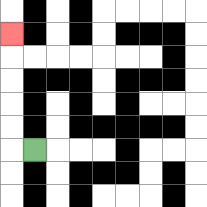{'start': '[1, 6]', 'end': '[0, 1]', 'path_directions': 'L,U,U,U,U,U', 'path_coordinates': '[[1, 6], [0, 6], [0, 5], [0, 4], [0, 3], [0, 2], [0, 1]]'}